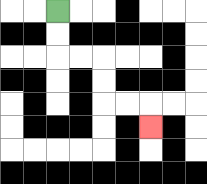{'start': '[2, 0]', 'end': '[6, 5]', 'path_directions': 'D,D,R,R,D,D,R,R,D', 'path_coordinates': '[[2, 0], [2, 1], [2, 2], [3, 2], [4, 2], [4, 3], [4, 4], [5, 4], [6, 4], [6, 5]]'}